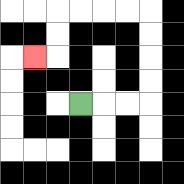{'start': '[3, 4]', 'end': '[1, 2]', 'path_directions': 'R,R,R,U,U,U,U,L,L,L,L,D,D,L', 'path_coordinates': '[[3, 4], [4, 4], [5, 4], [6, 4], [6, 3], [6, 2], [6, 1], [6, 0], [5, 0], [4, 0], [3, 0], [2, 0], [2, 1], [2, 2], [1, 2]]'}